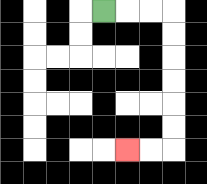{'start': '[4, 0]', 'end': '[5, 6]', 'path_directions': 'R,R,R,D,D,D,D,D,D,L,L', 'path_coordinates': '[[4, 0], [5, 0], [6, 0], [7, 0], [7, 1], [7, 2], [7, 3], [7, 4], [7, 5], [7, 6], [6, 6], [5, 6]]'}